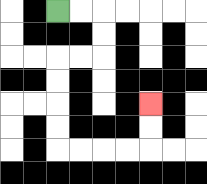{'start': '[2, 0]', 'end': '[6, 4]', 'path_directions': 'R,R,D,D,L,L,D,D,D,D,R,R,R,R,U,U', 'path_coordinates': '[[2, 0], [3, 0], [4, 0], [4, 1], [4, 2], [3, 2], [2, 2], [2, 3], [2, 4], [2, 5], [2, 6], [3, 6], [4, 6], [5, 6], [6, 6], [6, 5], [6, 4]]'}